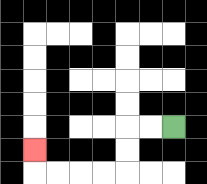{'start': '[7, 5]', 'end': '[1, 6]', 'path_directions': 'L,L,D,D,L,L,L,L,U', 'path_coordinates': '[[7, 5], [6, 5], [5, 5], [5, 6], [5, 7], [4, 7], [3, 7], [2, 7], [1, 7], [1, 6]]'}